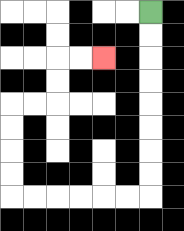{'start': '[6, 0]', 'end': '[4, 2]', 'path_directions': 'D,D,D,D,D,D,D,D,L,L,L,L,L,L,U,U,U,U,R,R,U,U,R,R', 'path_coordinates': '[[6, 0], [6, 1], [6, 2], [6, 3], [6, 4], [6, 5], [6, 6], [6, 7], [6, 8], [5, 8], [4, 8], [3, 8], [2, 8], [1, 8], [0, 8], [0, 7], [0, 6], [0, 5], [0, 4], [1, 4], [2, 4], [2, 3], [2, 2], [3, 2], [4, 2]]'}